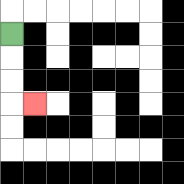{'start': '[0, 1]', 'end': '[1, 4]', 'path_directions': 'D,D,D,R', 'path_coordinates': '[[0, 1], [0, 2], [0, 3], [0, 4], [1, 4]]'}